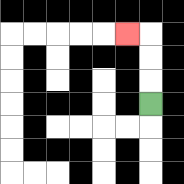{'start': '[6, 4]', 'end': '[5, 1]', 'path_directions': 'U,U,U,L', 'path_coordinates': '[[6, 4], [6, 3], [6, 2], [6, 1], [5, 1]]'}